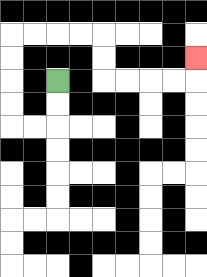{'start': '[2, 3]', 'end': '[8, 2]', 'path_directions': 'D,D,L,L,U,U,U,U,R,R,R,R,D,D,R,R,R,R,U', 'path_coordinates': '[[2, 3], [2, 4], [2, 5], [1, 5], [0, 5], [0, 4], [0, 3], [0, 2], [0, 1], [1, 1], [2, 1], [3, 1], [4, 1], [4, 2], [4, 3], [5, 3], [6, 3], [7, 3], [8, 3], [8, 2]]'}